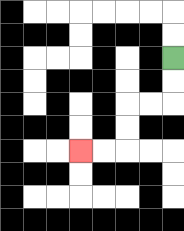{'start': '[7, 2]', 'end': '[3, 6]', 'path_directions': 'D,D,L,L,D,D,L,L', 'path_coordinates': '[[7, 2], [7, 3], [7, 4], [6, 4], [5, 4], [5, 5], [5, 6], [4, 6], [3, 6]]'}